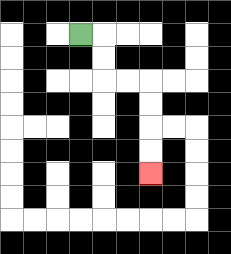{'start': '[3, 1]', 'end': '[6, 7]', 'path_directions': 'R,D,D,R,R,D,D,D,D', 'path_coordinates': '[[3, 1], [4, 1], [4, 2], [4, 3], [5, 3], [6, 3], [6, 4], [6, 5], [6, 6], [6, 7]]'}